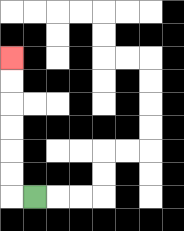{'start': '[1, 8]', 'end': '[0, 2]', 'path_directions': 'L,U,U,U,U,U,U', 'path_coordinates': '[[1, 8], [0, 8], [0, 7], [0, 6], [0, 5], [0, 4], [0, 3], [0, 2]]'}